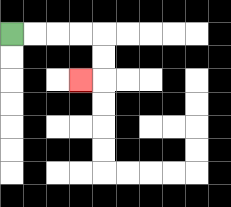{'start': '[0, 1]', 'end': '[3, 3]', 'path_directions': 'R,R,R,R,D,D,L', 'path_coordinates': '[[0, 1], [1, 1], [2, 1], [3, 1], [4, 1], [4, 2], [4, 3], [3, 3]]'}